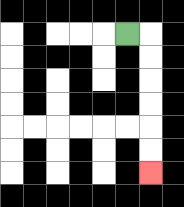{'start': '[5, 1]', 'end': '[6, 7]', 'path_directions': 'R,D,D,D,D,D,D', 'path_coordinates': '[[5, 1], [6, 1], [6, 2], [6, 3], [6, 4], [6, 5], [6, 6], [6, 7]]'}